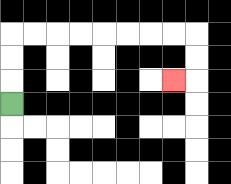{'start': '[0, 4]', 'end': '[7, 3]', 'path_directions': 'U,U,U,R,R,R,R,R,R,R,R,D,D,L', 'path_coordinates': '[[0, 4], [0, 3], [0, 2], [0, 1], [1, 1], [2, 1], [3, 1], [4, 1], [5, 1], [6, 1], [7, 1], [8, 1], [8, 2], [8, 3], [7, 3]]'}